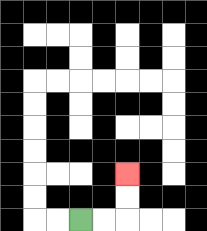{'start': '[3, 9]', 'end': '[5, 7]', 'path_directions': 'R,R,U,U', 'path_coordinates': '[[3, 9], [4, 9], [5, 9], [5, 8], [5, 7]]'}